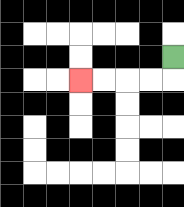{'start': '[7, 2]', 'end': '[3, 3]', 'path_directions': 'D,L,L,L,L', 'path_coordinates': '[[7, 2], [7, 3], [6, 3], [5, 3], [4, 3], [3, 3]]'}